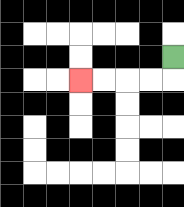{'start': '[7, 2]', 'end': '[3, 3]', 'path_directions': 'D,L,L,L,L', 'path_coordinates': '[[7, 2], [7, 3], [6, 3], [5, 3], [4, 3], [3, 3]]'}